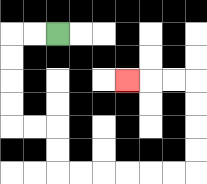{'start': '[2, 1]', 'end': '[5, 3]', 'path_directions': 'L,L,D,D,D,D,R,R,D,D,R,R,R,R,R,R,U,U,U,U,L,L,L', 'path_coordinates': '[[2, 1], [1, 1], [0, 1], [0, 2], [0, 3], [0, 4], [0, 5], [1, 5], [2, 5], [2, 6], [2, 7], [3, 7], [4, 7], [5, 7], [6, 7], [7, 7], [8, 7], [8, 6], [8, 5], [8, 4], [8, 3], [7, 3], [6, 3], [5, 3]]'}